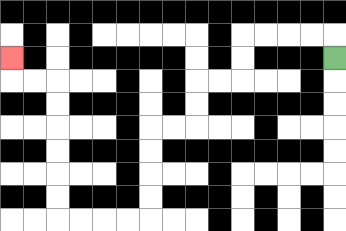{'start': '[14, 2]', 'end': '[0, 2]', 'path_directions': 'U,L,L,L,L,D,D,L,L,D,D,L,L,D,D,D,D,L,L,L,L,U,U,U,U,U,U,L,L,U', 'path_coordinates': '[[14, 2], [14, 1], [13, 1], [12, 1], [11, 1], [10, 1], [10, 2], [10, 3], [9, 3], [8, 3], [8, 4], [8, 5], [7, 5], [6, 5], [6, 6], [6, 7], [6, 8], [6, 9], [5, 9], [4, 9], [3, 9], [2, 9], [2, 8], [2, 7], [2, 6], [2, 5], [2, 4], [2, 3], [1, 3], [0, 3], [0, 2]]'}